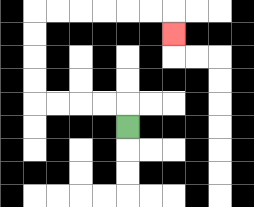{'start': '[5, 5]', 'end': '[7, 1]', 'path_directions': 'U,L,L,L,L,U,U,U,U,R,R,R,R,R,R,D', 'path_coordinates': '[[5, 5], [5, 4], [4, 4], [3, 4], [2, 4], [1, 4], [1, 3], [1, 2], [1, 1], [1, 0], [2, 0], [3, 0], [4, 0], [5, 0], [6, 0], [7, 0], [7, 1]]'}